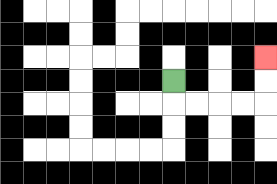{'start': '[7, 3]', 'end': '[11, 2]', 'path_directions': 'D,R,R,R,R,U,U', 'path_coordinates': '[[7, 3], [7, 4], [8, 4], [9, 4], [10, 4], [11, 4], [11, 3], [11, 2]]'}